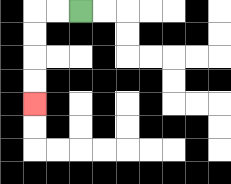{'start': '[3, 0]', 'end': '[1, 4]', 'path_directions': 'L,L,D,D,D,D', 'path_coordinates': '[[3, 0], [2, 0], [1, 0], [1, 1], [1, 2], [1, 3], [1, 4]]'}